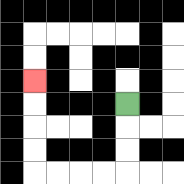{'start': '[5, 4]', 'end': '[1, 3]', 'path_directions': 'D,D,D,L,L,L,L,U,U,U,U', 'path_coordinates': '[[5, 4], [5, 5], [5, 6], [5, 7], [4, 7], [3, 7], [2, 7], [1, 7], [1, 6], [1, 5], [1, 4], [1, 3]]'}